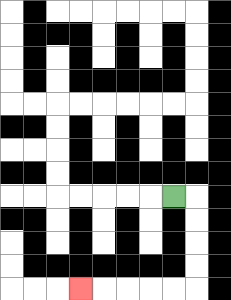{'start': '[7, 8]', 'end': '[3, 12]', 'path_directions': 'R,D,D,D,D,L,L,L,L,L', 'path_coordinates': '[[7, 8], [8, 8], [8, 9], [8, 10], [8, 11], [8, 12], [7, 12], [6, 12], [5, 12], [4, 12], [3, 12]]'}